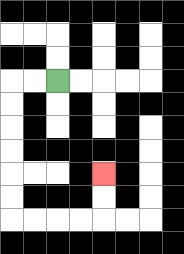{'start': '[2, 3]', 'end': '[4, 7]', 'path_directions': 'L,L,D,D,D,D,D,D,R,R,R,R,U,U', 'path_coordinates': '[[2, 3], [1, 3], [0, 3], [0, 4], [0, 5], [0, 6], [0, 7], [0, 8], [0, 9], [1, 9], [2, 9], [3, 9], [4, 9], [4, 8], [4, 7]]'}